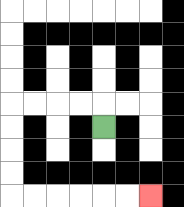{'start': '[4, 5]', 'end': '[6, 8]', 'path_directions': 'U,L,L,L,L,D,D,D,D,R,R,R,R,R,R', 'path_coordinates': '[[4, 5], [4, 4], [3, 4], [2, 4], [1, 4], [0, 4], [0, 5], [0, 6], [0, 7], [0, 8], [1, 8], [2, 8], [3, 8], [4, 8], [5, 8], [6, 8]]'}